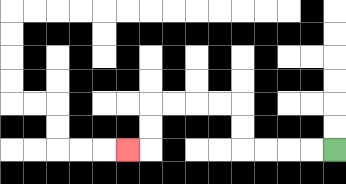{'start': '[14, 6]', 'end': '[5, 6]', 'path_directions': 'L,L,L,L,U,U,L,L,L,L,D,D,L', 'path_coordinates': '[[14, 6], [13, 6], [12, 6], [11, 6], [10, 6], [10, 5], [10, 4], [9, 4], [8, 4], [7, 4], [6, 4], [6, 5], [6, 6], [5, 6]]'}